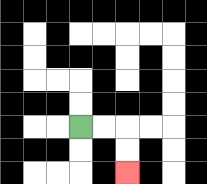{'start': '[3, 5]', 'end': '[5, 7]', 'path_directions': 'R,R,D,D', 'path_coordinates': '[[3, 5], [4, 5], [5, 5], [5, 6], [5, 7]]'}